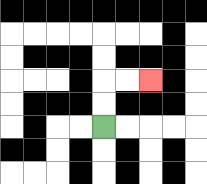{'start': '[4, 5]', 'end': '[6, 3]', 'path_directions': 'U,U,R,R', 'path_coordinates': '[[4, 5], [4, 4], [4, 3], [5, 3], [6, 3]]'}